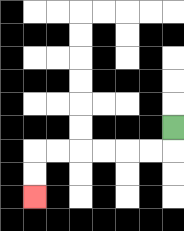{'start': '[7, 5]', 'end': '[1, 8]', 'path_directions': 'D,L,L,L,L,L,L,D,D', 'path_coordinates': '[[7, 5], [7, 6], [6, 6], [5, 6], [4, 6], [3, 6], [2, 6], [1, 6], [1, 7], [1, 8]]'}